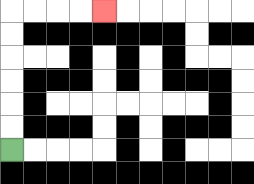{'start': '[0, 6]', 'end': '[4, 0]', 'path_directions': 'U,U,U,U,U,U,R,R,R,R', 'path_coordinates': '[[0, 6], [0, 5], [0, 4], [0, 3], [0, 2], [0, 1], [0, 0], [1, 0], [2, 0], [3, 0], [4, 0]]'}